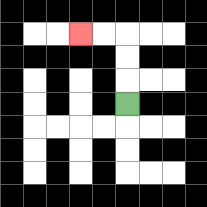{'start': '[5, 4]', 'end': '[3, 1]', 'path_directions': 'U,U,U,L,L', 'path_coordinates': '[[5, 4], [5, 3], [5, 2], [5, 1], [4, 1], [3, 1]]'}